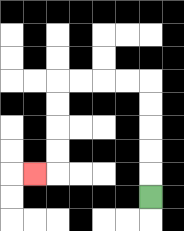{'start': '[6, 8]', 'end': '[1, 7]', 'path_directions': 'U,U,U,U,U,L,L,L,L,D,D,D,D,L', 'path_coordinates': '[[6, 8], [6, 7], [6, 6], [6, 5], [6, 4], [6, 3], [5, 3], [4, 3], [3, 3], [2, 3], [2, 4], [2, 5], [2, 6], [2, 7], [1, 7]]'}